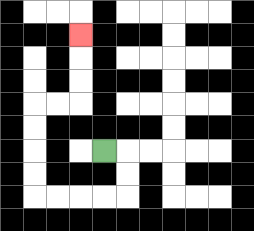{'start': '[4, 6]', 'end': '[3, 1]', 'path_directions': 'R,D,D,L,L,L,L,U,U,U,U,R,R,U,U,U', 'path_coordinates': '[[4, 6], [5, 6], [5, 7], [5, 8], [4, 8], [3, 8], [2, 8], [1, 8], [1, 7], [1, 6], [1, 5], [1, 4], [2, 4], [3, 4], [3, 3], [3, 2], [3, 1]]'}